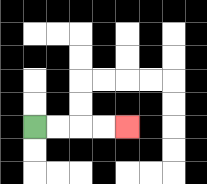{'start': '[1, 5]', 'end': '[5, 5]', 'path_directions': 'R,R,R,R', 'path_coordinates': '[[1, 5], [2, 5], [3, 5], [4, 5], [5, 5]]'}